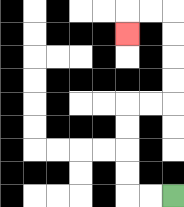{'start': '[7, 8]', 'end': '[5, 1]', 'path_directions': 'L,L,U,U,U,U,R,R,U,U,U,U,L,L,D', 'path_coordinates': '[[7, 8], [6, 8], [5, 8], [5, 7], [5, 6], [5, 5], [5, 4], [6, 4], [7, 4], [7, 3], [7, 2], [7, 1], [7, 0], [6, 0], [5, 0], [5, 1]]'}